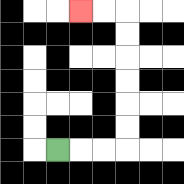{'start': '[2, 6]', 'end': '[3, 0]', 'path_directions': 'R,R,R,U,U,U,U,U,U,L,L', 'path_coordinates': '[[2, 6], [3, 6], [4, 6], [5, 6], [5, 5], [5, 4], [5, 3], [5, 2], [5, 1], [5, 0], [4, 0], [3, 0]]'}